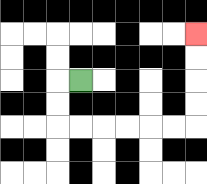{'start': '[3, 3]', 'end': '[8, 1]', 'path_directions': 'L,D,D,R,R,R,R,R,R,U,U,U,U', 'path_coordinates': '[[3, 3], [2, 3], [2, 4], [2, 5], [3, 5], [4, 5], [5, 5], [6, 5], [7, 5], [8, 5], [8, 4], [8, 3], [8, 2], [8, 1]]'}